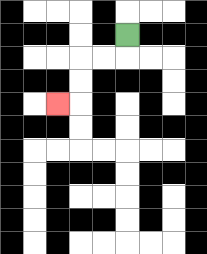{'start': '[5, 1]', 'end': '[2, 4]', 'path_directions': 'D,L,L,D,D,L', 'path_coordinates': '[[5, 1], [5, 2], [4, 2], [3, 2], [3, 3], [3, 4], [2, 4]]'}